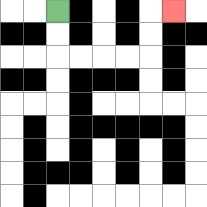{'start': '[2, 0]', 'end': '[7, 0]', 'path_directions': 'D,D,R,R,R,R,U,U,R', 'path_coordinates': '[[2, 0], [2, 1], [2, 2], [3, 2], [4, 2], [5, 2], [6, 2], [6, 1], [6, 0], [7, 0]]'}